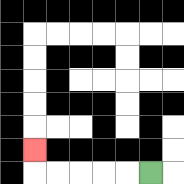{'start': '[6, 7]', 'end': '[1, 6]', 'path_directions': 'L,L,L,L,L,U', 'path_coordinates': '[[6, 7], [5, 7], [4, 7], [3, 7], [2, 7], [1, 7], [1, 6]]'}